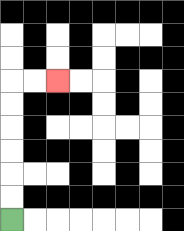{'start': '[0, 9]', 'end': '[2, 3]', 'path_directions': 'U,U,U,U,U,U,R,R', 'path_coordinates': '[[0, 9], [0, 8], [0, 7], [0, 6], [0, 5], [0, 4], [0, 3], [1, 3], [2, 3]]'}